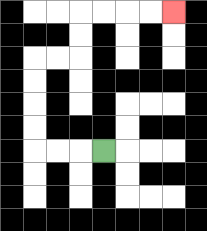{'start': '[4, 6]', 'end': '[7, 0]', 'path_directions': 'L,L,L,U,U,U,U,R,R,U,U,R,R,R,R', 'path_coordinates': '[[4, 6], [3, 6], [2, 6], [1, 6], [1, 5], [1, 4], [1, 3], [1, 2], [2, 2], [3, 2], [3, 1], [3, 0], [4, 0], [5, 0], [6, 0], [7, 0]]'}